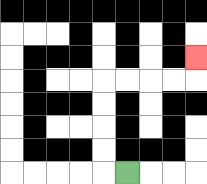{'start': '[5, 7]', 'end': '[8, 2]', 'path_directions': 'L,U,U,U,U,R,R,R,R,U', 'path_coordinates': '[[5, 7], [4, 7], [4, 6], [4, 5], [4, 4], [4, 3], [5, 3], [6, 3], [7, 3], [8, 3], [8, 2]]'}